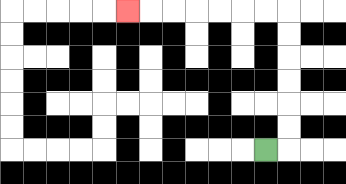{'start': '[11, 6]', 'end': '[5, 0]', 'path_directions': 'R,U,U,U,U,U,U,L,L,L,L,L,L,L', 'path_coordinates': '[[11, 6], [12, 6], [12, 5], [12, 4], [12, 3], [12, 2], [12, 1], [12, 0], [11, 0], [10, 0], [9, 0], [8, 0], [7, 0], [6, 0], [5, 0]]'}